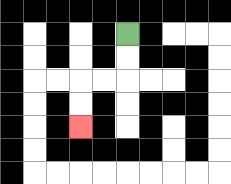{'start': '[5, 1]', 'end': '[3, 5]', 'path_directions': 'D,D,L,L,D,D', 'path_coordinates': '[[5, 1], [5, 2], [5, 3], [4, 3], [3, 3], [3, 4], [3, 5]]'}